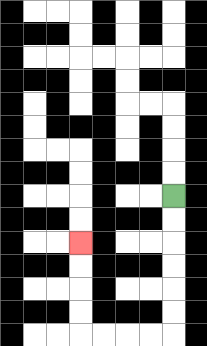{'start': '[7, 8]', 'end': '[3, 10]', 'path_directions': 'D,D,D,D,D,D,L,L,L,L,U,U,U,U', 'path_coordinates': '[[7, 8], [7, 9], [7, 10], [7, 11], [7, 12], [7, 13], [7, 14], [6, 14], [5, 14], [4, 14], [3, 14], [3, 13], [3, 12], [3, 11], [3, 10]]'}